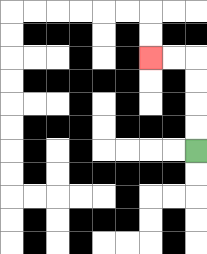{'start': '[8, 6]', 'end': '[6, 2]', 'path_directions': 'U,U,U,U,L,L', 'path_coordinates': '[[8, 6], [8, 5], [8, 4], [8, 3], [8, 2], [7, 2], [6, 2]]'}